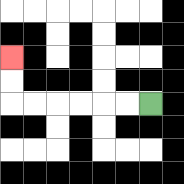{'start': '[6, 4]', 'end': '[0, 2]', 'path_directions': 'L,L,L,L,L,L,U,U', 'path_coordinates': '[[6, 4], [5, 4], [4, 4], [3, 4], [2, 4], [1, 4], [0, 4], [0, 3], [0, 2]]'}